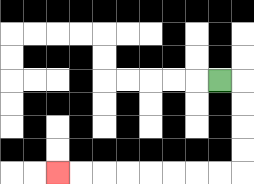{'start': '[9, 3]', 'end': '[2, 7]', 'path_directions': 'R,D,D,D,D,L,L,L,L,L,L,L,L', 'path_coordinates': '[[9, 3], [10, 3], [10, 4], [10, 5], [10, 6], [10, 7], [9, 7], [8, 7], [7, 7], [6, 7], [5, 7], [4, 7], [3, 7], [2, 7]]'}